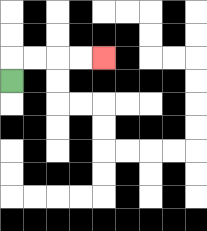{'start': '[0, 3]', 'end': '[4, 2]', 'path_directions': 'U,R,R,R,R', 'path_coordinates': '[[0, 3], [0, 2], [1, 2], [2, 2], [3, 2], [4, 2]]'}